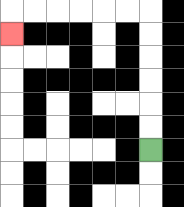{'start': '[6, 6]', 'end': '[0, 1]', 'path_directions': 'U,U,U,U,U,U,L,L,L,L,L,L,D', 'path_coordinates': '[[6, 6], [6, 5], [6, 4], [6, 3], [6, 2], [6, 1], [6, 0], [5, 0], [4, 0], [3, 0], [2, 0], [1, 0], [0, 0], [0, 1]]'}